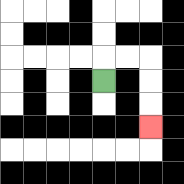{'start': '[4, 3]', 'end': '[6, 5]', 'path_directions': 'U,R,R,D,D,D', 'path_coordinates': '[[4, 3], [4, 2], [5, 2], [6, 2], [6, 3], [6, 4], [6, 5]]'}